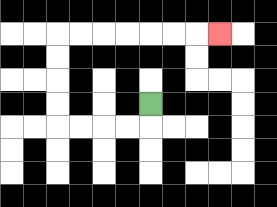{'start': '[6, 4]', 'end': '[9, 1]', 'path_directions': 'D,L,L,L,L,U,U,U,U,R,R,R,R,R,R,R', 'path_coordinates': '[[6, 4], [6, 5], [5, 5], [4, 5], [3, 5], [2, 5], [2, 4], [2, 3], [2, 2], [2, 1], [3, 1], [4, 1], [5, 1], [6, 1], [7, 1], [8, 1], [9, 1]]'}